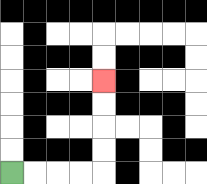{'start': '[0, 7]', 'end': '[4, 3]', 'path_directions': 'R,R,R,R,U,U,U,U', 'path_coordinates': '[[0, 7], [1, 7], [2, 7], [3, 7], [4, 7], [4, 6], [4, 5], [4, 4], [4, 3]]'}